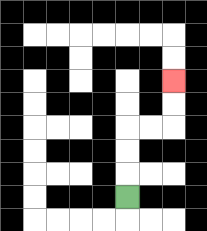{'start': '[5, 8]', 'end': '[7, 3]', 'path_directions': 'U,U,U,R,R,U,U', 'path_coordinates': '[[5, 8], [5, 7], [5, 6], [5, 5], [6, 5], [7, 5], [7, 4], [7, 3]]'}